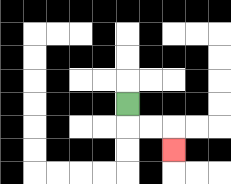{'start': '[5, 4]', 'end': '[7, 6]', 'path_directions': 'D,R,R,D', 'path_coordinates': '[[5, 4], [5, 5], [6, 5], [7, 5], [7, 6]]'}